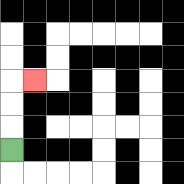{'start': '[0, 6]', 'end': '[1, 3]', 'path_directions': 'U,U,U,R', 'path_coordinates': '[[0, 6], [0, 5], [0, 4], [0, 3], [1, 3]]'}